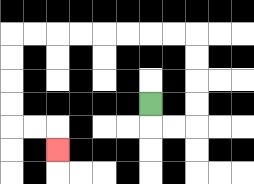{'start': '[6, 4]', 'end': '[2, 6]', 'path_directions': 'D,R,R,U,U,U,U,L,L,L,L,L,L,L,L,D,D,D,D,R,R,D', 'path_coordinates': '[[6, 4], [6, 5], [7, 5], [8, 5], [8, 4], [8, 3], [8, 2], [8, 1], [7, 1], [6, 1], [5, 1], [4, 1], [3, 1], [2, 1], [1, 1], [0, 1], [0, 2], [0, 3], [0, 4], [0, 5], [1, 5], [2, 5], [2, 6]]'}